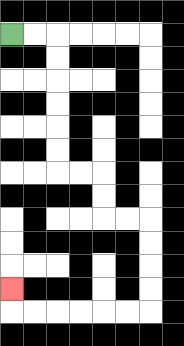{'start': '[0, 1]', 'end': '[0, 12]', 'path_directions': 'R,R,D,D,D,D,D,D,R,R,D,D,R,R,D,D,D,D,L,L,L,L,L,L,U', 'path_coordinates': '[[0, 1], [1, 1], [2, 1], [2, 2], [2, 3], [2, 4], [2, 5], [2, 6], [2, 7], [3, 7], [4, 7], [4, 8], [4, 9], [5, 9], [6, 9], [6, 10], [6, 11], [6, 12], [6, 13], [5, 13], [4, 13], [3, 13], [2, 13], [1, 13], [0, 13], [0, 12]]'}